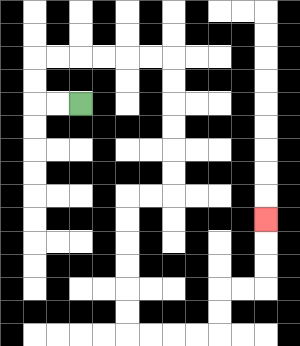{'start': '[3, 4]', 'end': '[11, 9]', 'path_directions': 'L,L,U,U,R,R,R,R,R,R,D,D,D,D,D,D,L,L,D,D,D,D,D,D,R,R,R,R,U,U,R,R,U,U,U', 'path_coordinates': '[[3, 4], [2, 4], [1, 4], [1, 3], [1, 2], [2, 2], [3, 2], [4, 2], [5, 2], [6, 2], [7, 2], [7, 3], [7, 4], [7, 5], [7, 6], [7, 7], [7, 8], [6, 8], [5, 8], [5, 9], [5, 10], [5, 11], [5, 12], [5, 13], [5, 14], [6, 14], [7, 14], [8, 14], [9, 14], [9, 13], [9, 12], [10, 12], [11, 12], [11, 11], [11, 10], [11, 9]]'}